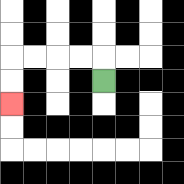{'start': '[4, 3]', 'end': '[0, 4]', 'path_directions': 'U,L,L,L,L,D,D', 'path_coordinates': '[[4, 3], [4, 2], [3, 2], [2, 2], [1, 2], [0, 2], [0, 3], [0, 4]]'}